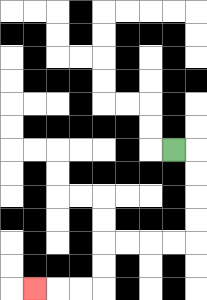{'start': '[7, 6]', 'end': '[1, 12]', 'path_directions': 'R,D,D,D,D,L,L,L,L,D,D,L,L,L', 'path_coordinates': '[[7, 6], [8, 6], [8, 7], [8, 8], [8, 9], [8, 10], [7, 10], [6, 10], [5, 10], [4, 10], [4, 11], [4, 12], [3, 12], [2, 12], [1, 12]]'}